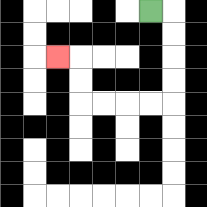{'start': '[6, 0]', 'end': '[2, 2]', 'path_directions': 'R,D,D,D,D,L,L,L,L,U,U,L', 'path_coordinates': '[[6, 0], [7, 0], [7, 1], [7, 2], [7, 3], [7, 4], [6, 4], [5, 4], [4, 4], [3, 4], [3, 3], [3, 2], [2, 2]]'}